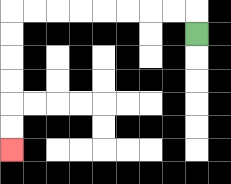{'start': '[8, 1]', 'end': '[0, 6]', 'path_directions': 'U,L,L,L,L,L,L,L,L,D,D,D,D,D,D', 'path_coordinates': '[[8, 1], [8, 0], [7, 0], [6, 0], [5, 0], [4, 0], [3, 0], [2, 0], [1, 0], [0, 0], [0, 1], [0, 2], [0, 3], [0, 4], [0, 5], [0, 6]]'}